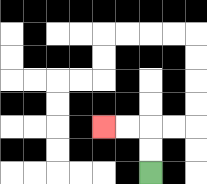{'start': '[6, 7]', 'end': '[4, 5]', 'path_directions': 'U,U,L,L', 'path_coordinates': '[[6, 7], [6, 6], [6, 5], [5, 5], [4, 5]]'}